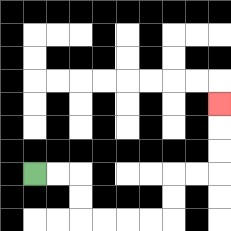{'start': '[1, 7]', 'end': '[9, 4]', 'path_directions': 'R,R,D,D,R,R,R,R,U,U,R,R,U,U,U', 'path_coordinates': '[[1, 7], [2, 7], [3, 7], [3, 8], [3, 9], [4, 9], [5, 9], [6, 9], [7, 9], [7, 8], [7, 7], [8, 7], [9, 7], [9, 6], [9, 5], [9, 4]]'}